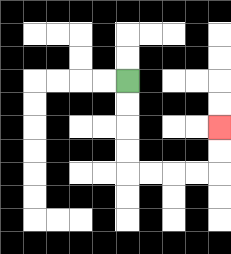{'start': '[5, 3]', 'end': '[9, 5]', 'path_directions': 'D,D,D,D,R,R,R,R,U,U', 'path_coordinates': '[[5, 3], [5, 4], [5, 5], [5, 6], [5, 7], [6, 7], [7, 7], [8, 7], [9, 7], [9, 6], [9, 5]]'}